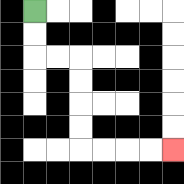{'start': '[1, 0]', 'end': '[7, 6]', 'path_directions': 'D,D,R,R,D,D,D,D,R,R,R,R', 'path_coordinates': '[[1, 0], [1, 1], [1, 2], [2, 2], [3, 2], [3, 3], [3, 4], [3, 5], [3, 6], [4, 6], [5, 6], [6, 6], [7, 6]]'}